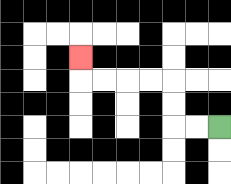{'start': '[9, 5]', 'end': '[3, 2]', 'path_directions': 'L,L,U,U,L,L,L,L,U', 'path_coordinates': '[[9, 5], [8, 5], [7, 5], [7, 4], [7, 3], [6, 3], [5, 3], [4, 3], [3, 3], [3, 2]]'}